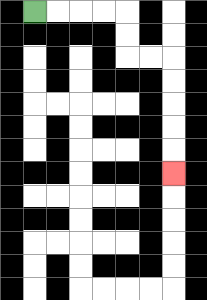{'start': '[1, 0]', 'end': '[7, 7]', 'path_directions': 'R,R,R,R,D,D,R,R,D,D,D,D,D', 'path_coordinates': '[[1, 0], [2, 0], [3, 0], [4, 0], [5, 0], [5, 1], [5, 2], [6, 2], [7, 2], [7, 3], [7, 4], [7, 5], [7, 6], [7, 7]]'}